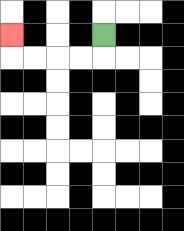{'start': '[4, 1]', 'end': '[0, 1]', 'path_directions': 'D,L,L,L,L,U', 'path_coordinates': '[[4, 1], [4, 2], [3, 2], [2, 2], [1, 2], [0, 2], [0, 1]]'}